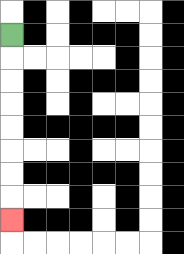{'start': '[0, 1]', 'end': '[0, 9]', 'path_directions': 'D,D,D,D,D,D,D,D', 'path_coordinates': '[[0, 1], [0, 2], [0, 3], [0, 4], [0, 5], [0, 6], [0, 7], [0, 8], [0, 9]]'}